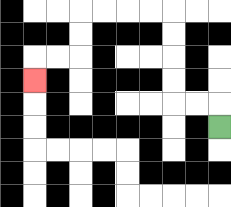{'start': '[9, 5]', 'end': '[1, 3]', 'path_directions': 'U,L,L,U,U,U,U,L,L,L,L,D,D,L,L,D', 'path_coordinates': '[[9, 5], [9, 4], [8, 4], [7, 4], [7, 3], [7, 2], [7, 1], [7, 0], [6, 0], [5, 0], [4, 0], [3, 0], [3, 1], [3, 2], [2, 2], [1, 2], [1, 3]]'}